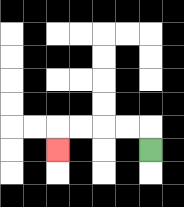{'start': '[6, 6]', 'end': '[2, 6]', 'path_directions': 'U,L,L,L,L,D', 'path_coordinates': '[[6, 6], [6, 5], [5, 5], [4, 5], [3, 5], [2, 5], [2, 6]]'}